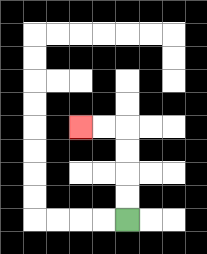{'start': '[5, 9]', 'end': '[3, 5]', 'path_directions': 'U,U,U,U,L,L', 'path_coordinates': '[[5, 9], [5, 8], [5, 7], [5, 6], [5, 5], [4, 5], [3, 5]]'}